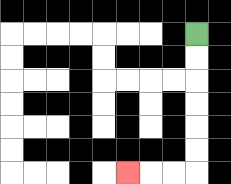{'start': '[8, 1]', 'end': '[5, 7]', 'path_directions': 'D,D,D,D,D,D,L,L,L', 'path_coordinates': '[[8, 1], [8, 2], [8, 3], [8, 4], [8, 5], [8, 6], [8, 7], [7, 7], [6, 7], [5, 7]]'}